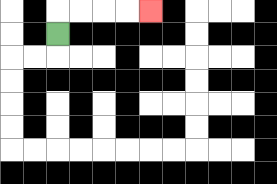{'start': '[2, 1]', 'end': '[6, 0]', 'path_directions': 'U,R,R,R,R', 'path_coordinates': '[[2, 1], [2, 0], [3, 0], [4, 0], [5, 0], [6, 0]]'}